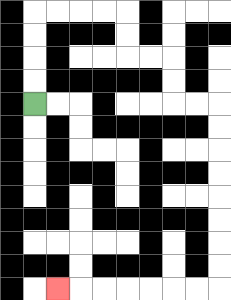{'start': '[1, 4]', 'end': '[2, 12]', 'path_directions': 'U,U,U,U,R,R,R,R,D,D,R,R,D,D,R,R,D,D,D,D,D,D,D,D,L,L,L,L,L,L,L', 'path_coordinates': '[[1, 4], [1, 3], [1, 2], [1, 1], [1, 0], [2, 0], [3, 0], [4, 0], [5, 0], [5, 1], [5, 2], [6, 2], [7, 2], [7, 3], [7, 4], [8, 4], [9, 4], [9, 5], [9, 6], [9, 7], [9, 8], [9, 9], [9, 10], [9, 11], [9, 12], [8, 12], [7, 12], [6, 12], [5, 12], [4, 12], [3, 12], [2, 12]]'}